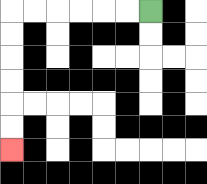{'start': '[6, 0]', 'end': '[0, 6]', 'path_directions': 'L,L,L,L,L,L,D,D,D,D,D,D', 'path_coordinates': '[[6, 0], [5, 0], [4, 0], [3, 0], [2, 0], [1, 0], [0, 0], [0, 1], [0, 2], [0, 3], [0, 4], [0, 5], [0, 6]]'}